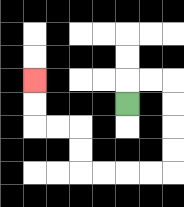{'start': '[5, 4]', 'end': '[1, 3]', 'path_directions': 'U,R,R,D,D,D,D,L,L,L,L,U,U,L,L,U,U', 'path_coordinates': '[[5, 4], [5, 3], [6, 3], [7, 3], [7, 4], [7, 5], [7, 6], [7, 7], [6, 7], [5, 7], [4, 7], [3, 7], [3, 6], [3, 5], [2, 5], [1, 5], [1, 4], [1, 3]]'}